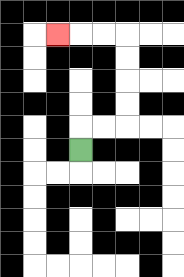{'start': '[3, 6]', 'end': '[2, 1]', 'path_directions': 'U,R,R,U,U,U,U,L,L,L', 'path_coordinates': '[[3, 6], [3, 5], [4, 5], [5, 5], [5, 4], [5, 3], [5, 2], [5, 1], [4, 1], [3, 1], [2, 1]]'}